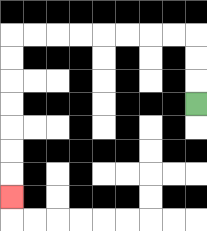{'start': '[8, 4]', 'end': '[0, 8]', 'path_directions': 'U,U,U,L,L,L,L,L,L,L,L,D,D,D,D,D,D,D', 'path_coordinates': '[[8, 4], [8, 3], [8, 2], [8, 1], [7, 1], [6, 1], [5, 1], [4, 1], [3, 1], [2, 1], [1, 1], [0, 1], [0, 2], [0, 3], [0, 4], [0, 5], [0, 6], [0, 7], [0, 8]]'}